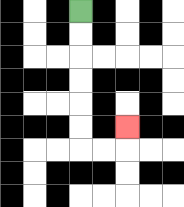{'start': '[3, 0]', 'end': '[5, 5]', 'path_directions': 'D,D,D,D,D,D,R,R,U', 'path_coordinates': '[[3, 0], [3, 1], [3, 2], [3, 3], [3, 4], [3, 5], [3, 6], [4, 6], [5, 6], [5, 5]]'}